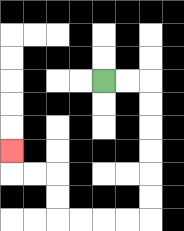{'start': '[4, 3]', 'end': '[0, 6]', 'path_directions': 'R,R,D,D,D,D,D,D,L,L,L,L,U,U,L,L,U', 'path_coordinates': '[[4, 3], [5, 3], [6, 3], [6, 4], [6, 5], [6, 6], [6, 7], [6, 8], [6, 9], [5, 9], [4, 9], [3, 9], [2, 9], [2, 8], [2, 7], [1, 7], [0, 7], [0, 6]]'}